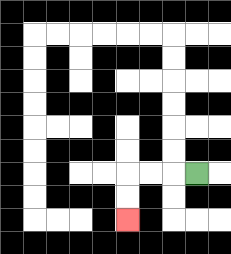{'start': '[8, 7]', 'end': '[5, 9]', 'path_directions': 'L,L,L,D,D', 'path_coordinates': '[[8, 7], [7, 7], [6, 7], [5, 7], [5, 8], [5, 9]]'}